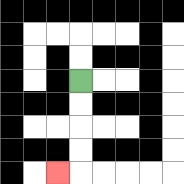{'start': '[3, 3]', 'end': '[2, 7]', 'path_directions': 'D,D,D,D,L', 'path_coordinates': '[[3, 3], [3, 4], [3, 5], [3, 6], [3, 7], [2, 7]]'}